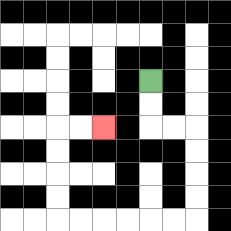{'start': '[6, 3]', 'end': '[4, 5]', 'path_directions': 'D,D,R,R,D,D,D,D,L,L,L,L,L,L,U,U,U,U,R,R', 'path_coordinates': '[[6, 3], [6, 4], [6, 5], [7, 5], [8, 5], [8, 6], [8, 7], [8, 8], [8, 9], [7, 9], [6, 9], [5, 9], [4, 9], [3, 9], [2, 9], [2, 8], [2, 7], [2, 6], [2, 5], [3, 5], [4, 5]]'}